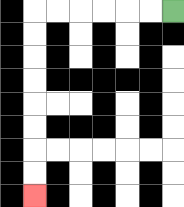{'start': '[7, 0]', 'end': '[1, 8]', 'path_directions': 'L,L,L,L,L,L,D,D,D,D,D,D,D,D', 'path_coordinates': '[[7, 0], [6, 0], [5, 0], [4, 0], [3, 0], [2, 0], [1, 0], [1, 1], [1, 2], [1, 3], [1, 4], [1, 5], [1, 6], [1, 7], [1, 8]]'}